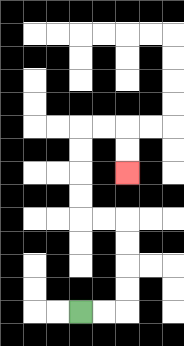{'start': '[3, 13]', 'end': '[5, 7]', 'path_directions': 'R,R,U,U,U,U,L,L,U,U,U,U,R,R,D,D', 'path_coordinates': '[[3, 13], [4, 13], [5, 13], [5, 12], [5, 11], [5, 10], [5, 9], [4, 9], [3, 9], [3, 8], [3, 7], [3, 6], [3, 5], [4, 5], [5, 5], [5, 6], [5, 7]]'}